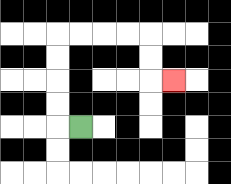{'start': '[3, 5]', 'end': '[7, 3]', 'path_directions': 'L,U,U,U,U,R,R,R,R,D,D,R', 'path_coordinates': '[[3, 5], [2, 5], [2, 4], [2, 3], [2, 2], [2, 1], [3, 1], [4, 1], [5, 1], [6, 1], [6, 2], [6, 3], [7, 3]]'}